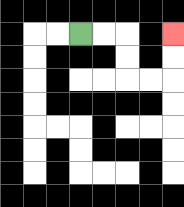{'start': '[3, 1]', 'end': '[7, 1]', 'path_directions': 'R,R,D,D,R,R,U,U', 'path_coordinates': '[[3, 1], [4, 1], [5, 1], [5, 2], [5, 3], [6, 3], [7, 3], [7, 2], [7, 1]]'}